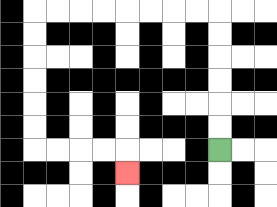{'start': '[9, 6]', 'end': '[5, 7]', 'path_directions': 'U,U,U,U,U,U,L,L,L,L,L,L,L,L,D,D,D,D,D,D,R,R,R,R,D', 'path_coordinates': '[[9, 6], [9, 5], [9, 4], [9, 3], [9, 2], [9, 1], [9, 0], [8, 0], [7, 0], [6, 0], [5, 0], [4, 0], [3, 0], [2, 0], [1, 0], [1, 1], [1, 2], [1, 3], [1, 4], [1, 5], [1, 6], [2, 6], [3, 6], [4, 6], [5, 6], [5, 7]]'}